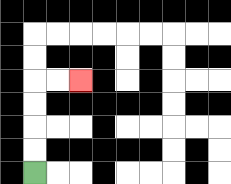{'start': '[1, 7]', 'end': '[3, 3]', 'path_directions': 'U,U,U,U,R,R', 'path_coordinates': '[[1, 7], [1, 6], [1, 5], [1, 4], [1, 3], [2, 3], [3, 3]]'}